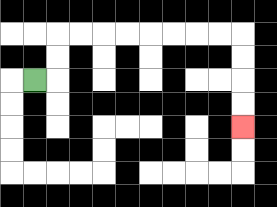{'start': '[1, 3]', 'end': '[10, 5]', 'path_directions': 'R,U,U,R,R,R,R,R,R,R,R,D,D,D,D', 'path_coordinates': '[[1, 3], [2, 3], [2, 2], [2, 1], [3, 1], [4, 1], [5, 1], [6, 1], [7, 1], [8, 1], [9, 1], [10, 1], [10, 2], [10, 3], [10, 4], [10, 5]]'}